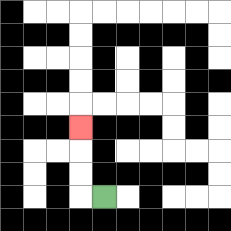{'start': '[4, 8]', 'end': '[3, 5]', 'path_directions': 'L,U,U,U', 'path_coordinates': '[[4, 8], [3, 8], [3, 7], [3, 6], [3, 5]]'}